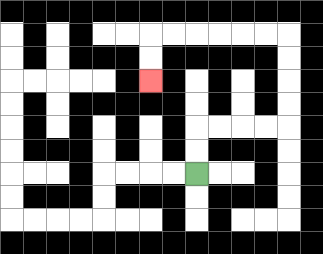{'start': '[8, 7]', 'end': '[6, 3]', 'path_directions': 'U,U,R,R,R,R,U,U,U,U,L,L,L,L,L,L,D,D', 'path_coordinates': '[[8, 7], [8, 6], [8, 5], [9, 5], [10, 5], [11, 5], [12, 5], [12, 4], [12, 3], [12, 2], [12, 1], [11, 1], [10, 1], [9, 1], [8, 1], [7, 1], [6, 1], [6, 2], [6, 3]]'}